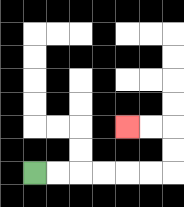{'start': '[1, 7]', 'end': '[5, 5]', 'path_directions': 'R,R,R,R,R,R,U,U,L,L', 'path_coordinates': '[[1, 7], [2, 7], [3, 7], [4, 7], [5, 7], [6, 7], [7, 7], [7, 6], [7, 5], [6, 5], [5, 5]]'}